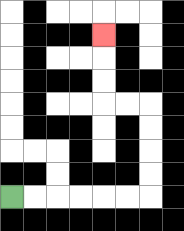{'start': '[0, 8]', 'end': '[4, 1]', 'path_directions': 'R,R,R,R,R,R,U,U,U,U,L,L,U,U,U', 'path_coordinates': '[[0, 8], [1, 8], [2, 8], [3, 8], [4, 8], [5, 8], [6, 8], [6, 7], [6, 6], [6, 5], [6, 4], [5, 4], [4, 4], [4, 3], [4, 2], [4, 1]]'}